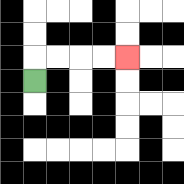{'start': '[1, 3]', 'end': '[5, 2]', 'path_directions': 'U,R,R,R,R', 'path_coordinates': '[[1, 3], [1, 2], [2, 2], [3, 2], [4, 2], [5, 2]]'}